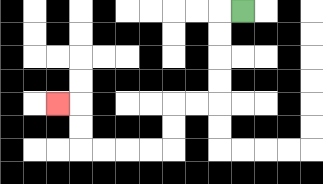{'start': '[10, 0]', 'end': '[2, 4]', 'path_directions': 'L,D,D,D,D,L,L,D,D,L,L,L,L,U,U,L', 'path_coordinates': '[[10, 0], [9, 0], [9, 1], [9, 2], [9, 3], [9, 4], [8, 4], [7, 4], [7, 5], [7, 6], [6, 6], [5, 6], [4, 6], [3, 6], [3, 5], [3, 4], [2, 4]]'}